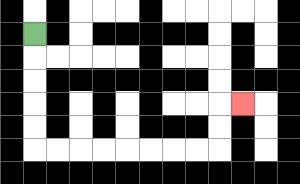{'start': '[1, 1]', 'end': '[10, 4]', 'path_directions': 'D,D,D,D,D,R,R,R,R,R,R,R,R,U,U,R', 'path_coordinates': '[[1, 1], [1, 2], [1, 3], [1, 4], [1, 5], [1, 6], [2, 6], [3, 6], [4, 6], [5, 6], [6, 6], [7, 6], [8, 6], [9, 6], [9, 5], [9, 4], [10, 4]]'}